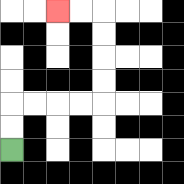{'start': '[0, 6]', 'end': '[2, 0]', 'path_directions': 'U,U,R,R,R,R,U,U,U,U,L,L', 'path_coordinates': '[[0, 6], [0, 5], [0, 4], [1, 4], [2, 4], [3, 4], [4, 4], [4, 3], [4, 2], [4, 1], [4, 0], [3, 0], [2, 0]]'}